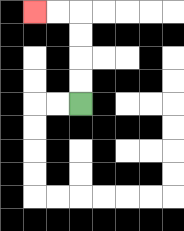{'start': '[3, 4]', 'end': '[1, 0]', 'path_directions': 'U,U,U,U,L,L', 'path_coordinates': '[[3, 4], [3, 3], [3, 2], [3, 1], [3, 0], [2, 0], [1, 0]]'}